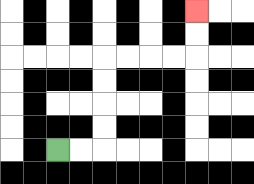{'start': '[2, 6]', 'end': '[8, 0]', 'path_directions': 'R,R,U,U,U,U,R,R,R,R,U,U', 'path_coordinates': '[[2, 6], [3, 6], [4, 6], [4, 5], [4, 4], [4, 3], [4, 2], [5, 2], [6, 2], [7, 2], [8, 2], [8, 1], [8, 0]]'}